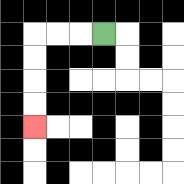{'start': '[4, 1]', 'end': '[1, 5]', 'path_directions': 'L,L,L,D,D,D,D', 'path_coordinates': '[[4, 1], [3, 1], [2, 1], [1, 1], [1, 2], [1, 3], [1, 4], [1, 5]]'}